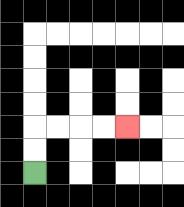{'start': '[1, 7]', 'end': '[5, 5]', 'path_directions': 'U,U,R,R,R,R', 'path_coordinates': '[[1, 7], [1, 6], [1, 5], [2, 5], [3, 5], [4, 5], [5, 5]]'}